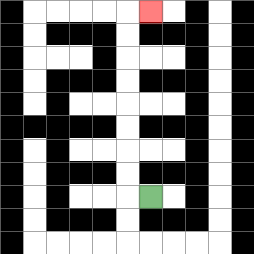{'start': '[6, 8]', 'end': '[6, 0]', 'path_directions': 'L,U,U,U,U,U,U,U,U,R', 'path_coordinates': '[[6, 8], [5, 8], [5, 7], [5, 6], [5, 5], [5, 4], [5, 3], [5, 2], [5, 1], [5, 0], [6, 0]]'}